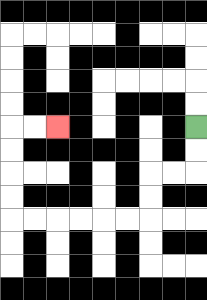{'start': '[8, 5]', 'end': '[2, 5]', 'path_directions': 'D,D,L,L,D,D,L,L,L,L,L,L,U,U,U,U,R,R', 'path_coordinates': '[[8, 5], [8, 6], [8, 7], [7, 7], [6, 7], [6, 8], [6, 9], [5, 9], [4, 9], [3, 9], [2, 9], [1, 9], [0, 9], [0, 8], [0, 7], [0, 6], [0, 5], [1, 5], [2, 5]]'}